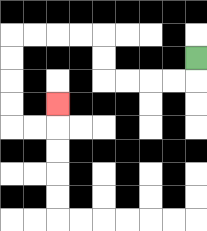{'start': '[8, 2]', 'end': '[2, 4]', 'path_directions': 'D,L,L,L,L,U,U,L,L,L,L,D,D,D,D,R,R,U', 'path_coordinates': '[[8, 2], [8, 3], [7, 3], [6, 3], [5, 3], [4, 3], [4, 2], [4, 1], [3, 1], [2, 1], [1, 1], [0, 1], [0, 2], [0, 3], [0, 4], [0, 5], [1, 5], [2, 5], [2, 4]]'}